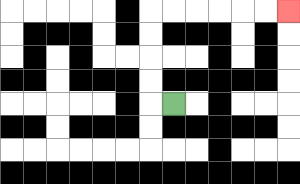{'start': '[7, 4]', 'end': '[12, 0]', 'path_directions': 'L,U,U,U,U,R,R,R,R,R,R', 'path_coordinates': '[[7, 4], [6, 4], [6, 3], [6, 2], [6, 1], [6, 0], [7, 0], [8, 0], [9, 0], [10, 0], [11, 0], [12, 0]]'}